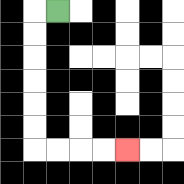{'start': '[2, 0]', 'end': '[5, 6]', 'path_directions': 'L,D,D,D,D,D,D,R,R,R,R', 'path_coordinates': '[[2, 0], [1, 0], [1, 1], [1, 2], [1, 3], [1, 4], [1, 5], [1, 6], [2, 6], [3, 6], [4, 6], [5, 6]]'}